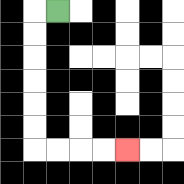{'start': '[2, 0]', 'end': '[5, 6]', 'path_directions': 'L,D,D,D,D,D,D,R,R,R,R', 'path_coordinates': '[[2, 0], [1, 0], [1, 1], [1, 2], [1, 3], [1, 4], [1, 5], [1, 6], [2, 6], [3, 6], [4, 6], [5, 6]]'}